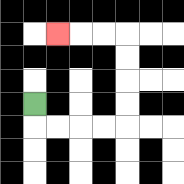{'start': '[1, 4]', 'end': '[2, 1]', 'path_directions': 'D,R,R,R,R,U,U,U,U,L,L,L', 'path_coordinates': '[[1, 4], [1, 5], [2, 5], [3, 5], [4, 5], [5, 5], [5, 4], [5, 3], [5, 2], [5, 1], [4, 1], [3, 1], [2, 1]]'}